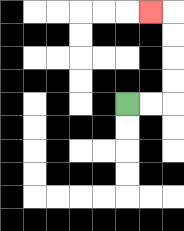{'start': '[5, 4]', 'end': '[6, 0]', 'path_directions': 'R,R,U,U,U,U,L', 'path_coordinates': '[[5, 4], [6, 4], [7, 4], [7, 3], [7, 2], [7, 1], [7, 0], [6, 0]]'}